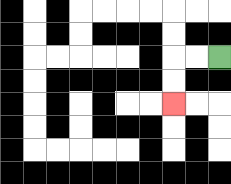{'start': '[9, 2]', 'end': '[7, 4]', 'path_directions': 'L,L,D,D', 'path_coordinates': '[[9, 2], [8, 2], [7, 2], [7, 3], [7, 4]]'}